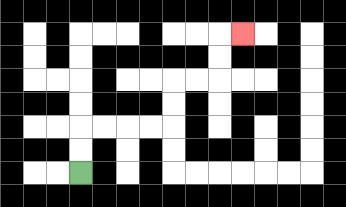{'start': '[3, 7]', 'end': '[10, 1]', 'path_directions': 'U,U,R,R,R,R,U,U,R,R,U,U,R', 'path_coordinates': '[[3, 7], [3, 6], [3, 5], [4, 5], [5, 5], [6, 5], [7, 5], [7, 4], [7, 3], [8, 3], [9, 3], [9, 2], [9, 1], [10, 1]]'}